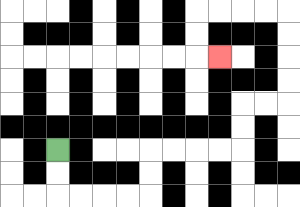{'start': '[2, 6]', 'end': '[9, 2]', 'path_directions': 'D,D,R,R,R,R,U,U,R,R,R,R,U,U,R,R,U,U,U,U,L,L,L,L,D,D,R', 'path_coordinates': '[[2, 6], [2, 7], [2, 8], [3, 8], [4, 8], [5, 8], [6, 8], [6, 7], [6, 6], [7, 6], [8, 6], [9, 6], [10, 6], [10, 5], [10, 4], [11, 4], [12, 4], [12, 3], [12, 2], [12, 1], [12, 0], [11, 0], [10, 0], [9, 0], [8, 0], [8, 1], [8, 2], [9, 2]]'}